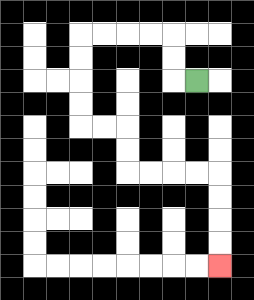{'start': '[8, 3]', 'end': '[9, 11]', 'path_directions': 'L,U,U,L,L,L,L,D,D,D,D,R,R,D,D,R,R,R,R,D,D,D,D', 'path_coordinates': '[[8, 3], [7, 3], [7, 2], [7, 1], [6, 1], [5, 1], [4, 1], [3, 1], [3, 2], [3, 3], [3, 4], [3, 5], [4, 5], [5, 5], [5, 6], [5, 7], [6, 7], [7, 7], [8, 7], [9, 7], [9, 8], [9, 9], [9, 10], [9, 11]]'}